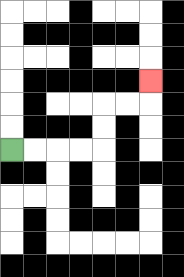{'start': '[0, 6]', 'end': '[6, 3]', 'path_directions': 'R,R,R,R,U,U,R,R,U', 'path_coordinates': '[[0, 6], [1, 6], [2, 6], [3, 6], [4, 6], [4, 5], [4, 4], [5, 4], [6, 4], [6, 3]]'}